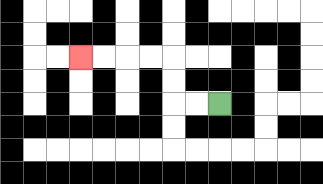{'start': '[9, 4]', 'end': '[3, 2]', 'path_directions': 'L,L,U,U,L,L,L,L', 'path_coordinates': '[[9, 4], [8, 4], [7, 4], [7, 3], [7, 2], [6, 2], [5, 2], [4, 2], [3, 2]]'}